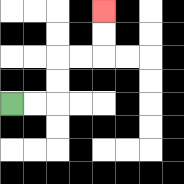{'start': '[0, 4]', 'end': '[4, 0]', 'path_directions': 'R,R,U,U,R,R,U,U', 'path_coordinates': '[[0, 4], [1, 4], [2, 4], [2, 3], [2, 2], [3, 2], [4, 2], [4, 1], [4, 0]]'}